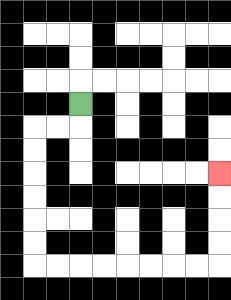{'start': '[3, 4]', 'end': '[9, 7]', 'path_directions': 'D,L,L,D,D,D,D,D,D,R,R,R,R,R,R,R,R,U,U,U,U', 'path_coordinates': '[[3, 4], [3, 5], [2, 5], [1, 5], [1, 6], [1, 7], [1, 8], [1, 9], [1, 10], [1, 11], [2, 11], [3, 11], [4, 11], [5, 11], [6, 11], [7, 11], [8, 11], [9, 11], [9, 10], [9, 9], [9, 8], [9, 7]]'}